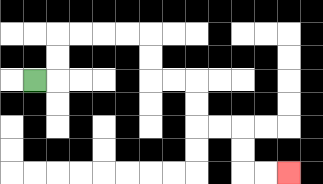{'start': '[1, 3]', 'end': '[12, 7]', 'path_directions': 'R,U,U,R,R,R,R,D,D,R,R,D,D,R,R,D,D,R,R', 'path_coordinates': '[[1, 3], [2, 3], [2, 2], [2, 1], [3, 1], [4, 1], [5, 1], [6, 1], [6, 2], [6, 3], [7, 3], [8, 3], [8, 4], [8, 5], [9, 5], [10, 5], [10, 6], [10, 7], [11, 7], [12, 7]]'}